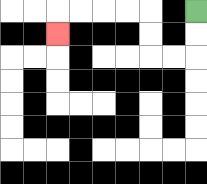{'start': '[8, 0]', 'end': '[2, 1]', 'path_directions': 'D,D,L,L,U,U,L,L,L,L,D', 'path_coordinates': '[[8, 0], [8, 1], [8, 2], [7, 2], [6, 2], [6, 1], [6, 0], [5, 0], [4, 0], [3, 0], [2, 0], [2, 1]]'}